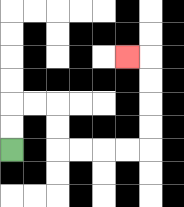{'start': '[0, 6]', 'end': '[5, 2]', 'path_directions': 'U,U,R,R,D,D,R,R,R,R,U,U,U,U,L', 'path_coordinates': '[[0, 6], [0, 5], [0, 4], [1, 4], [2, 4], [2, 5], [2, 6], [3, 6], [4, 6], [5, 6], [6, 6], [6, 5], [6, 4], [6, 3], [6, 2], [5, 2]]'}